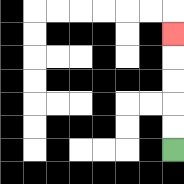{'start': '[7, 6]', 'end': '[7, 1]', 'path_directions': 'U,U,U,U,U', 'path_coordinates': '[[7, 6], [7, 5], [7, 4], [7, 3], [7, 2], [7, 1]]'}